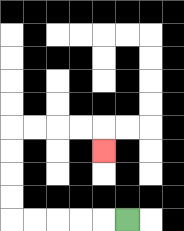{'start': '[5, 9]', 'end': '[4, 6]', 'path_directions': 'L,L,L,L,L,U,U,U,U,R,R,R,R,D', 'path_coordinates': '[[5, 9], [4, 9], [3, 9], [2, 9], [1, 9], [0, 9], [0, 8], [0, 7], [0, 6], [0, 5], [1, 5], [2, 5], [3, 5], [4, 5], [4, 6]]'}